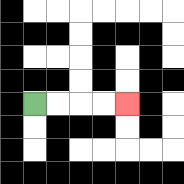{'start': '[1, 4]', 'end': '[5, 4]', 'path_directions': 'R,R,R,R', 'path_coordinates': '[[1, 4], [2, 4], [3, 4], [4, 4], [5, 4]]'}